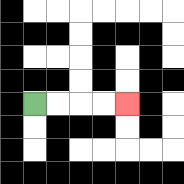{'start': '[1, 4]', 'end': '[5, 4]', 'path_directions': 'R,R,R,R', 'path_coordinates': '[[1, 4], [2, 4], [3, 4], [4, 4], [5, 4]]'}